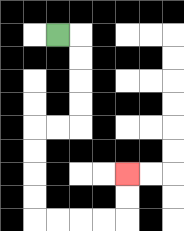{'start': '[2, 1]', 'end': '[5, 7]', 'path_directions': 'R,D,D,D,D,L,L,D,D,D,D,R,R,R,R,U,U', 'path_coordinates': '[[2, 1], [3, 1], [3, 2], [3, 3], [3, 4], [3, 5], [2, 5], [1, 5], [1, 6], [1, 7], [1, 8], [1, 9], [2, 9], [3, 9], [4, 9], [5, 9], [5, 8], [5, 7]]'}